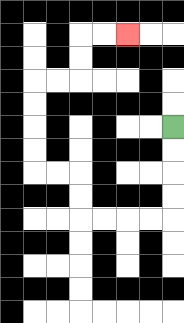{'start': '[7, 5]', 'end': '[5, 1]', 'path_directions': 'D,D,D,D,L,L,L,L,U,U,L,L,U,U,U,U,R,R,U,U,R,R', 'path_coordinates': '[[7, 5], [7, 6], [7, 7], [7, 8], [7, 9], [6, 9], [5, 9], [4, 9], [3, 9], [3, 8], [3, 7], [2, 7], [1, 7], [1, 6], [1, 5], [1, 4], [1, 3], [2, 3], [3, 3], [3, 2], [3, 1], [4, 1], [5, 1]]'}